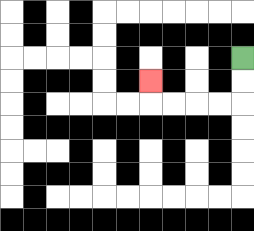{'start': '[10, 2]', 'end': '[6, 3]', 'path_directions': 'D,D,L,L,L,L,U', 'path_coordinates': '[[10, 2], [10, 3], [10, 4], [9, 4], [8, 4], [7, 4], [6, 4], [6, 3]]'}